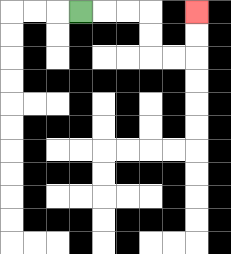{'start': '[3, 0]', 'end': '[8, 0]', 'path_directions': 'R,R,R,D,D,R,R,U,U', 'path_coordinates': '[[3, 0], [4, 0], [5, 0], [6, 0], [6, 1], [6, 2], [7, 2], [8, 2], [8, 1], [8, 0]]'}